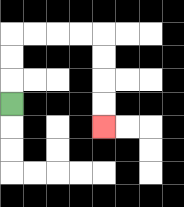{'start': '[0, 4]', 'end': '[4, 5]', 'path_directions': 'U,U,U,R,R,R,R,D,D,D,D', 'path_coordinates': '[[0, 4], [0, 3], [0, 2], [0, 1], [1, 1], [2, 1], [3, 1], [4, 1], [4, 2], [4, 3], [4, 4], [4, 5]]'}